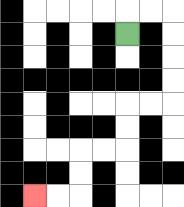{'start': '[5, 1]', 'end': '[1, 8]', 'path_directions': 'U,R,R,D,D,D,D,L,L,D,D,L,L,D,D,L,L', 'path_coordinates': '[[5, 1], [5, 0], [6, 0], [7, 0], [7, 1], [7, 2], [7, 3], [7, 4], [6, 4], [5, 4], [5, 5], [5, 6], [4, 6], [3, 6], [3, 7], [3, 8], [2, 8], [1, 8]]'}